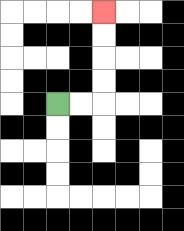{'start': '[2, 4]', 'end': '[4, 0]', 'path_directions': 'R,R,U,U,U,U', 'path_coordinates': '[[2, 4], [3, 4], [4, 4], [4, 3], [4, 2], [4, 1], [4, 0]]'}